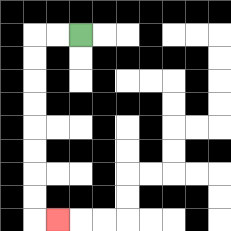{'start': '[3, 1]', 'end': '[2, 9]', 'path_directions': 'L,L,D,D,D,D,D,D,D,D,R', 'path_coordinates': '[[3, 1], [2, 1], [1, 1], [1, 2], [1, 3], [1, 4], [1, 5], [1, 6], [1, 7], [1, 8], [1, 9], [2, 9]]'}